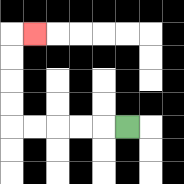{'start': '[5, 5]', 'end': '[1, 1]', 'path_directions': 'L,L,L,L,L,U,U,U,U,R', 'path_coordinates': '[[5, 5], [4, 5], [3, 5], [2, 5], [1, 5], [0, 5], [0, 4], [0, 3], [0, 2], [0, 1], [1, 1]]'}